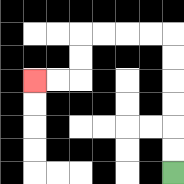{'start': '[7, 7]', 'end': '[1, 3]', 'path_directions': 'U,U,U,U,U,U,L,L,L,L,D,D,L,L', 'path_coordinates': '[[7, 7], [7, 6], [7, 5], [7, 4], [7, 3], [7, 2], [7, 1], [6, 1], [5, 1], [4, 1], [3, 1], [3, 2], [3, 3], [2, 3], [1, 3]]'}